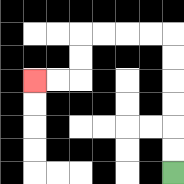{'start': '[7, 7]', 'end': '[1, 3]', 'path_directions': 'U,U,U,U,U,U,L,L,L,L,D,D,L,L', 'path_coordinates': '[[7, 7], [7, 6], [7, 5], [7, 4], [7, 3], [7, 2], [7, 1], [6, 1], [5, 1], [4, 1], [3, 1], [3, 2], [3, 3], [2, 3], [1, 3]]'}